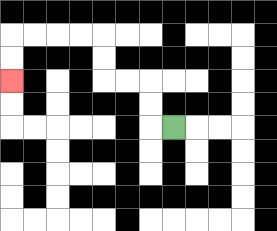{'start': '[7, 5]', 'end': '[0, 3]', 'path_directions': 'L,U,U,L,L,U,U,L,L,L,L,D,D', 'path_coordinates': '[[7, 5], [6, 5], [6, 4], [6, 3], [5, 3], [4, 3], [4, 2], [4, 1], [3, 1], [2, 1], [1, 1], [0, 1], [0, 2], [0, 3]]'}